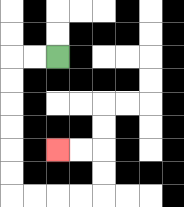{'start': '[2, 2]', 'end': '[2, 6]', 'path_directions': 'L,L,D,D,D,D,D,D,R,R,R,R,U,U,L,L', 'path_coordinates': '[[2, 2], [1, 2], [0, 2], [0, 3], [0, 4], [0, 5], [0, 6], [0, 7], [0, 8], [1, 8], [2, 8], [3, 8], [4, 8], [4, 7], [4, 6], [3, 6], [2, 6]]'}